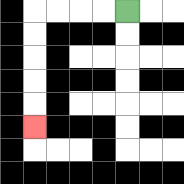{'start': '[5, 0]', 'end': '[1, 5]', 'path_directions': 'L,L,L,L,D,D,D,D,D', 'path_coordinates': '[[5, 0], [4, 0], [3, 0], [2, 0], [1, 0], [1, 1], [1, 2], [1, 3], [1, 4], [1, 5]]'}